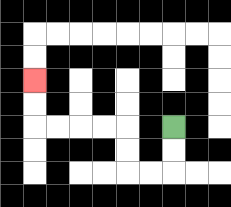{'start': '[7, 5]', 'end': '[1, 3]', 'path_directions': 'D,D,L,L,U,U,L,L,L,L,U,U', 'path_coordinates': '[[7, 5], [7, 6], [7, 7], [6, 7], [5, 7], [5, 6], [5, 5], [4, 5], [3, 5], [2, 5], [1, 5], [1, 4], [1, 3]]'}